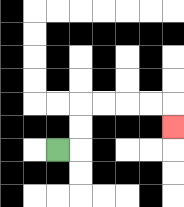{'start': '[2, 6]', 'end': '[7, 5]', 'path_directions': 'R,U,U,R,R,R,R,D', 'path_coordinates': '[[2, 6], [3, 6], [3, 5], [3, 4], [4, 4], [5, 4], [6, 4], [7, 4], [7, 5]]'}